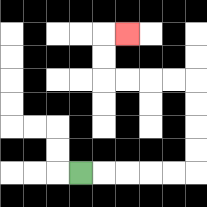{'start': '[3, 7]', 'end': '[5, 1]', 'path_directions': 'R,R,R,R,R,U,U,U,U,L,L,L,L,U,U,R', 'path_coordinates': '[[3, 7], [4, 7], [5, 7], [6, 7], [7, 7], [8, 7], [8, 6], [8, 5], [8, 4], [8, 3], [7, 3], [6, 3], [5, 3], [4, 3], [4, 2], [4, 1], [5, 1]]'}